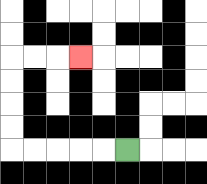{'start': '[5, 6]', 'end': '[3, 2]', 'path_directions': 'L,L,L,L,L,U,U,U,U,R,R,R', 'path_coordinates': '[[5, 6], [4, 6], [3, 6], [2, 6], [1, 6], [0, 6], [0, 5], [0, 4], [0, 3], [0, 2], [1, 2], [2, 2], [3, 2]]'}